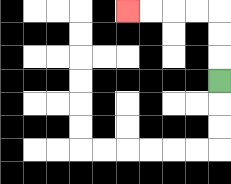{'start': '[9, 3]', 'end': '[5, 0]', 'path_directions': 'U,U,U,L,L,L,L', 'path_coordinates': '[[9, 3], [9, 2], [9, 1], [9, 0], [8, 0], [7, 0], [6, 0], [5, 0]]'}